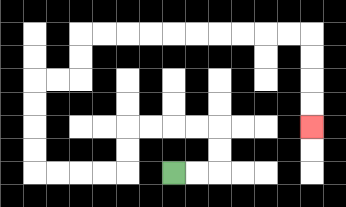{'start': '[7, 7]', 'end': '[13, 5]', 'path_directions': 'R,R,U,U,L,L,L,L,D,D,L,L,L,L,U,U,U,U,R,R,U,U,R,R,R,R,R,R,R,R,R,R,D,D,D,D', 'path_coordinates': '[[7, 7], [8, 7], [9, 7], [9, 6], [9, 5], [8, 5], [7, 5], [6, 5], [5, 5], [5, 6], [5, 7], [4, 7], [3, 7], [2, 7], [1, 7], [1, 6], [1, 5], [1, 4], [1, 3], [2, 3], [3, 3], [3, 2], [3, 1], [4, 1], [5, 1], [6, 1], [7, 1], [8, 1], [9, 1], [10, 1], [11, 1], [12, 1], [13, 1], [13, 2], [13, 3], [13, 4], [13, 5]]'}